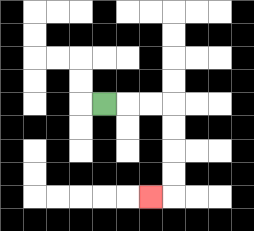{'start': '[4, 4]', 'end': '[6, 8]', 'path_directions': 'R,R,R,D,D,D,D,L', 'path_coordinates': '[[4, 4], [5, 4], [6, 4], [7, 4], [7, 5], [7, 6], [7, 7], [7, 8], [6, 8]]'}